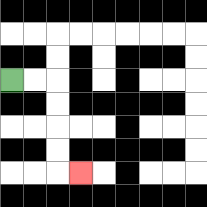{'start': '[0, 3]', 'end': '[3, 7]', 'path_directions': 'R,R,D,D,D,D,R', 'path_coordinates': '[[0, 3], [1, 3], [2, 3], [2, 4], [2, 5], [2, 6], [2, 7], [3, 7]]'}